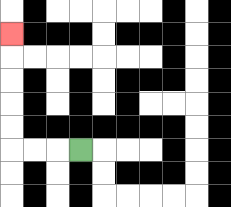{'start': '[3, 6]', 'end': '[0, 1]', 'path_directions': 'L,L,L,U,U,U,U,U', 'path_coordinates': '[[3, 6], [2, 6], [1, 6], [0, 6], [0, 5], [0, 4], [0, 3], [0, 2], [0, 1]]'}